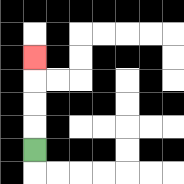{'start': '[1, 6]', 'end': '[1, 2]', 'path_directions': 'U,U,U,U', 'path_coordinates': '[[1, 6], [1, 5], [1, 4], [1, 3], [1, 2]]'}